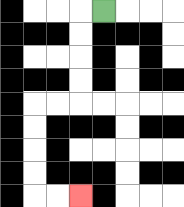{'start': '[4, 0]', 'end': '[3, 8]', 'path_directions': 'L,D,D,D,D,L,L,D,D,D,D,R,R', 'path_coordinates': '[[4, 0], [3, 0], [3, 1], [3, 2], [3, 3], [3, 4], [2, 4], [1, 4], [1, 5], [1, 6], [1, 7], [1, 8], [2, 8], [3, 8]]'}